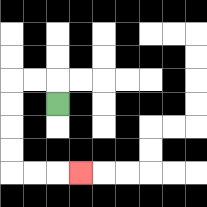{'start': '[2, 4]', 'end': '[3, 7]', 'path_directions': 'U,L,L,D,D,D,D,R,R,R', 'path_coordinates': '[[2, 4], [2, 3], [1, 3], [0, 3], [0, 4], [0, 5], [0, 6], [0, 7], [1, 7], [2, 7], [3, 7]]'}